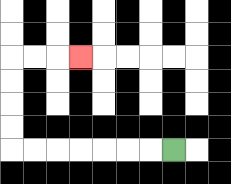{'start': '[7, 6]', 'end': '[3, 2]', 'path_directions': 'L,L,L,L,L,L,L,U,U,U,U,R,R,R', 'path_coordinates': '[[7, 6], [6, 6], [5, 6], [4, 6], [3, 6], [2, 6], [1, 6], [0, 6], [0, 5], [0, 4], [0, 3], [0, 2], [1, 2], [2, 2], [3, 2]]'}